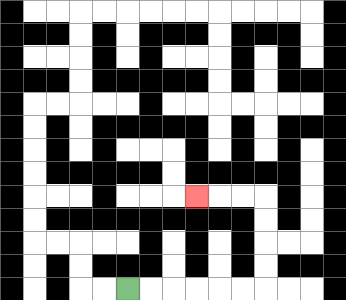{'start': '[5, 12]', 'end': '[8, 8]', 'path_directions': 'R,R,R,R,R,R,U,U,U,U,L,L,L', 'path_coordinates': '[[5, 12], [6, 12], [7, 12], [8, 12], [9, 12], [10, 12], [11, 12], [11, 11], [11, 10], [11, 9], [11, 8], [10, 8], [9, 8], [8, 8]]'}